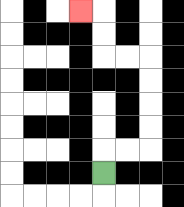{'start': '[4, 7]', 'end': '[3, 0]', 'path_directions': 'U,R,R,U,U,U,U,L,L,U,U,L', 'path_coordinates': '[[4, 7], [4, 6], [5, 6], [6, 6], [6, 5], [6, 4], [6, 3], [6, 2], [5, 2], [4, 2], [4, 1], [4, 0], [3, 0]]'}